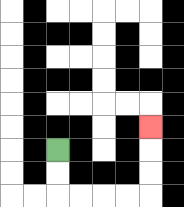{'start': '[2, 6]', 'end': '[6, 5]', 'path_directions': 'D,D,R,R,R,R,U,U,U', 'path_coordinates': '[[2, 6], [2, 7], [2, 8], [3, 8], [4, 8], [5, 8], [6, 8], [6, 7], [6, 6], [6, 5]]'}